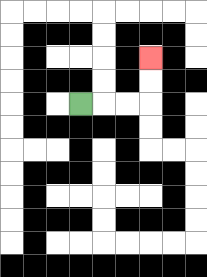{'start': '[3, 4]', 'end': '[6, 2]', 'path_directions': 'R,R,R,U,U', 'path_coordinates': '[[3, 4], [4, 4], [5, 4], [6, 4], [6, 3], [6, 2]]'}